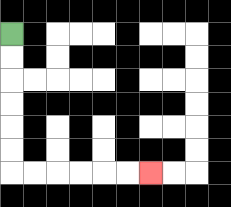{'start': '[0, 1]', 'end': '[6, 7]', 'path_directions': 'D,D,D,D,D,D,R,R,R,R,R,R', 'path_coordinates': '[[0, 1], [0, 2], [0, 3], [0, 4], [0, 5], [0, 6], [0, 7], [1, 7], [2, 7], [3, 7], [4, 7], [5, 7], [6, 7]]'}